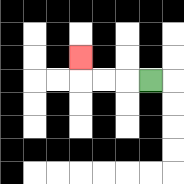{'start': '[6, 3]', 'end': '[3, 2]', 'path_directions': 'L,L,L,U', 'path_coordinates': '[[6, 3], [5, 3], [4, 3], [3, 3], [3, 2]]'}